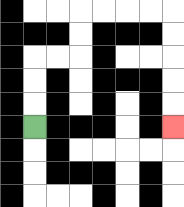{'start': '[1, 5]', 'end': '[7, 5]', 'path_directions': 'U,U,U,R,R,U,U,R,R,R,R,D,D,D,D,D', 'path_coordinates': '[[1, 5], [1, 4], [1, 3], [1, 2], [2, 2], [3, 2], [3, 1], [3, 0], [4, 0], [5, 0], [6, 0], [7, 0], [7, 1], [7, 2], [7, 3], [7, 4], [7, 5]]'}